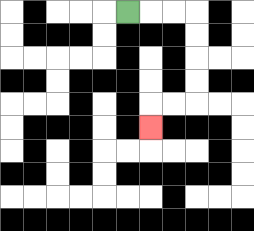{'start': '[5, 0]', 'end': '[6, 5]', 'path_directions': 'R,R,R,D,D,D,D,L,L,D', 'path_coordinates': '[[5, 0], [6, 0], [7, 0], [8, 0], [8, 1], [8, 2], [8, 3], [8, 4], [7, 4], [6, 4], [6, 5]]'}